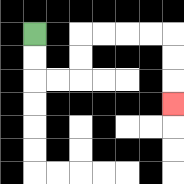{'start': '[1, 1]', 'end': '[7, 4]', 'path_directions': 'D,D,R,R,U,U,R,R,R,R,D,D,D', 'path_coordinates': '[[1, 1], [1, 2], [1, 3], [2, 3], [3, 3], [3, 2], [3, 1], [4, 1], [5, 1], [6, 1], [7, 1], [7, 2], [7, 3], [7, 4]]'}